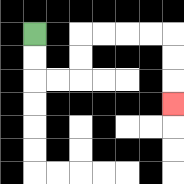{'start': '[1, 1]', 'end': '[7, 4]', 'path_directions': 'D,D,R,R,U,U,R,R,R,R,D,D,D', 'path_coordinates': '[[1, 1], [1, 2], [1, 3], [2, 3], [3, 3], [3, 2], [3, 1], [4, 1], [5, 1], [6, 1], [7, 1], [7, 2], [7, 3], [7, 4]]'}